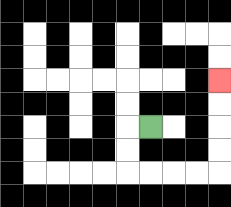{'start': '[6, 5]', 'end': '[9, 3]', 'path_directions': 'L,D,D,R,R,R,R,U,U,U,U', 'path_coordinates': '[[6, 5], [5, 5], [5, 6], [5, 7], [6, 7], [7, 7], [8, 7], [9, 7], [9, 6], [9, 5], [9, 4], [9, 3]]'}